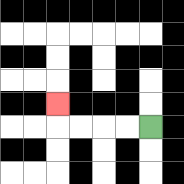{'start': '[6, 5]', 'end': '[2, 4]', 'path_directions': 'L,L,L,L,U', 'path_coordinates': '[[6, 5], [5, 5], [4, 5], [3, 5], [2, 5], [2, 4]]'}